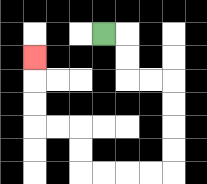{'start': '[4, 1]', 'end': '[1, 2]', 'path_directions': 'R,D,D,R,R,D,D,D,D,L,L,L,L,U,U,L,L,U,U,U', 'path_coordinates': '[[4, 1], [5, 1], [5, 2], [5, 3], [6, 3], [7, 3], [7, 4], [7, 5], [7, 6], [7, 7], [6, 7], [5, 7], [4, 7], [3, 7], [3, 6], [3, 5], [2, 5], [1, 5], [1, 4], [1, 3], [1, 2]]'}